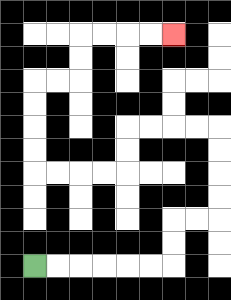{'start': '[1, 11]', 'end': '[7, 1]', 'path_directions': 'R,R,R,R,R,R,U,U,R,R,U,U,U,U,L,L,L,L,D,D,L,L,L,L,U,U,U,U,R,R,U,U,R,R,R,R', 'path_coordinates': '[[1, 11], [2, 11], [3, 11], [4, 11], [5, 11], [6, 11], [7, 11], [7, 10], [7, 9], [8, 9], [9, 9], [9, 8], [9, 7], [9, 6], [9, 5], [8, 5], [7, 5], [6, 5], [5, 5], [5, 6], [5, 7], [4, 7], [3, 7], [2, 7], [1, 7], [1, 6], [1, 5], [1, 4], [1, 3], [2, 3], [3, 3], [3, 2], [3, 1], [4, 1], [5, 1], [6, 1], [7, 1]]'}